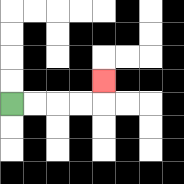{'start': '[0, 4]', 'end': '[4, 3]', 'path_directions': 'R,R,R,R,U', 'path_coordinates': '[[0, 4], [1, 4], [2, 4], [3, 4], [4, 4], [4, 3]]'}